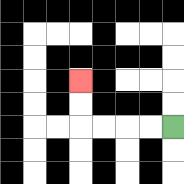{'start': '[7, 5]', 'end': '[3, 3]', 'path_directions': 'L,L,L,L,U,U', 'path_coordinates': '[[7, 5], [6, 5], [5, 5], [4, 5], [3, 5], [3, 4], [3, 3]]'}